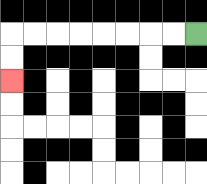{'start': '[8, 1]', 'end': '[0, 3]', 'path_directions': 'L,L,L,L,L,L,L,L,D,D', 'path_coordinates': '[[8, 1], [7, 1], [6, 1], [5, 1], [4, 1], [3, 1], [2, 1], [1, 1], [0, 1], [0, 2], [0, 3]]'}